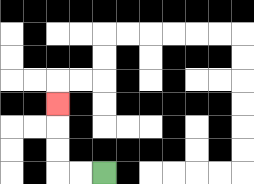{'start': '[4, 7]', 'end': '[2, 4]', 'path_directions': 'L,L,U,U,U', 'path_coordinates': '[[4, 7], [3, 7], [2, 7], [2, 6], [2, 5], [2, 4]]'}